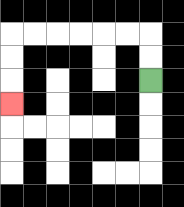{'start': '[6, 3]', 'end': '[0, 4]', 'path_directions': 'U,U,L,L,L,L,L,L,D,D,D', 'path_coordinates': '[[6, 3], [6, 2], [6, 1], [5, 1], [4, 1], [3, 1], [2, 1], [1, 1], [0, 1], [0, 2], [0, 3], [0, 4]]'}